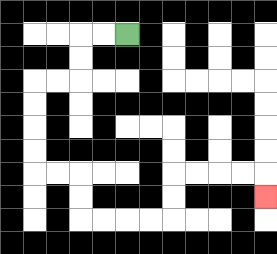{'start': '[5, 1]', 'end': '[11, 8]', 'path_directions': 'L,L,D,D,L,L,D,D,D,D,R,R,D,D,R,R,R,R,U,U,R,R,R,R,D', 'path_coordinates': '[[5, 1], [4, 1], [3, 1], [3, 2], [3, 3], [2, 3], [1, 3], [1, 4], [1, 5], [1, 6], [1, 7], [2, 7], [3, 7], [3, 8], [3, 9], [4, 9], [5, 9], [6, 9], [7, 9], [7, 8], [7, 7], [8, 7], [9, 7], [10, 7], [11, 7], [11, 8]]'}